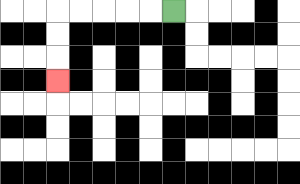{'start': '[7, 0]', 'end': '[2, 3]', 'path_directions': 'L,L,L,L,L,D,D,D', 'path_coordinates': '[[7, 0], [6, 0], [5, 0], [4, 0], [3, 0], [2, 0], [2, 1], [2, 2], [2, 3]]'}